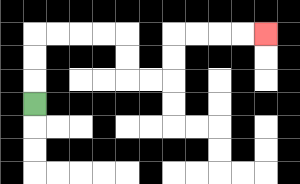{'start': '[1, 4]', 'end': '[11, 1]', 'path_directions': 'U,U,U,R,R,R,R,D,D,R,R,U,U,R,R,R,R', 'path_coordinates': '[[1, 4], [1, 3], [1, 2], [1, 1], [2, 1], [3, 1], [4, 1], [5, 1], [5, 2], [5, 3], [6, 3], [7, 3], [7, 2], [7, 1], [8, 1], [9, 1], [10, 1], [11, 1]]'}